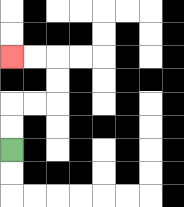{'start': '[0, 6]', 'end': '[0, 2]', 'path_directions': 'U,U,R,R,U,U,L,L', 'path_coordinates': '[[0, 6], [0, 5], [0, 4], [1, 4], [2, 4], [2, 3], [2, 2], [1, 2], [0, 2]]'}